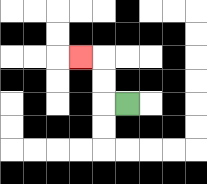{'start': '[5, 4]', 'end': '[3, 2]', 'path_directions': 'L,U,U,L', 'path_coordinates': '[[5, 4], [4, 4], [4, 3], [4, 2], [3, 2]]'}